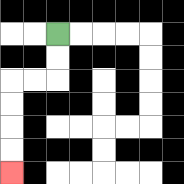{'start': '[2, 1]', 'end': '[0, 7]', 'path_directions': 'D,D,L,L,D,D,D,D', 'path_coordinates': '[[2, 1], [2, 2], [2, 3], [1, 3], [0, 3], [0, 4], [0, 5], [0, 6], [0, 7]]'}